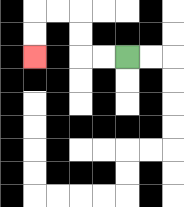{'start': '[5, 2]', 'end': '[1, 2]', 'path_directions': 'L,L,U,U,L,L,D,D', 'path_coordinates': '[[5, 2], [4, 2], [3, 2], [3, 1], [3, 0], [2, 0], [1, 0], [1, 1], [1, 2]]'}